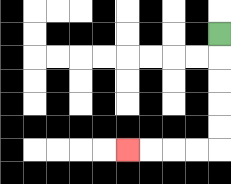{'start': '[9, 1]', 'end': '[5, 6]', 'path_directions': 'D,D,D,D,D,L,L,L,L', 'path_coordinates': '[[9, 1], [9, 2], [9, 3], [9, 4], [9, 5], [9, 6], [8, 6], [7, 6], [6, 6], [5, 6]]'}